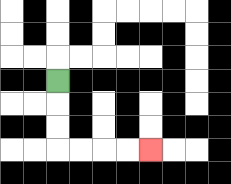{'start': '[2, 3]', 'end': '[6, 6]', 'path_directions': 'D,D,D,R,R,R,R', 'path_coordinates': '[[2, 3], [2, 4], [2, 5], [2, 6], [3, 6], [4, 6], [5, 6], [6, 6]]'}